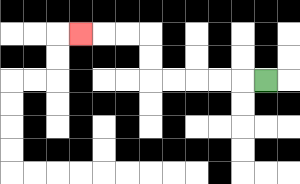{'start': '[11, 3]', 'end': '[3, 1]', 'path_directions': 'L,L,L,L,L,U,U,L,L,L', 'path_coordinates': '[[11, 3], [10, 3], [9, 3], [8, 3], [7, 3], [6, 3], [6, 2], [6, 1], [5, 1], [4, 1], [3, 1]]'}